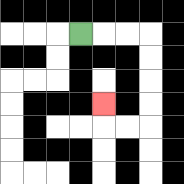{'start': '[3, 1]', 'end': '[4, 4]', 'path_directions': 'R,R,R,D,D,D,D,L,L,U', 'path_coordinates': '[[3, 1], [4, 1], [5, 1], [6, 1], [6, 2], [6, 3], [6, 4], [6, 5], [5, 5], [4, 5], [4, 4]]'}